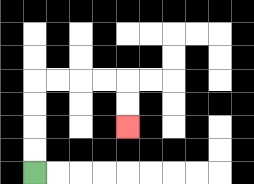{'start': '[1, 7]', 'end': '[5, 5]', 'path_directions': 'U,U,U,U,R,R,R,R,D,D', 'path_coordinates': '[[1, 7], [1, 6], [1, 5], [1, 4], [1, 3], [2, 3], [3, 3], [4, 3], [5, 3], [5, 4], [5, 5]]'}